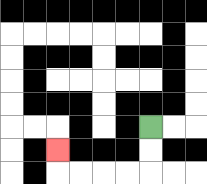{'start': '[6, 5]', 'end': '[2, 6]', 'path_directions': 'D,D,L,L,L,L,U', 'path_coordinates': '[[6, 5], [6, 6], [6, 7], [5, 7], [4, 7], [3, 7], [2, 7], [2, 6]]'}